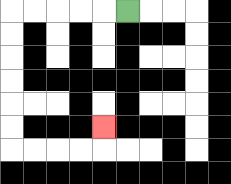{'start': '[5, 0]', 'end': '[4, 5]', 'path_directions': 'L,L,L,L,L,D,D,D,D,D,D,R,R,R,R,U', 'path_coordinates': '[[5, 0], [4, 0], [3, 0], [2, 0], [1, 0], [0, 0], [0, 1], [0, 2], [0, 3], [0, 4], [0, 5], [0, 6], [1, 6], [2, 6], [3, 6], [4, 6], [4, 5]]'}